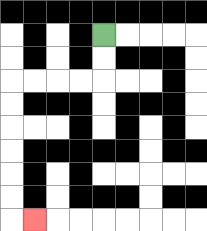{'start': '[4, 1]', 'end': '[1, 9]', 'path_directions': 'D,D,L,L,L,L,D,D,D,D,D,D,R', 'path_coordinates': '[[4, 1], [4, 2], [4, 3], [3, 3], [2, 3], [1, 3], [0, 3], [0, 4], [0, 5], [0, 6], [0, 7], [0, 8], [0, 9], [1, 9]]'}